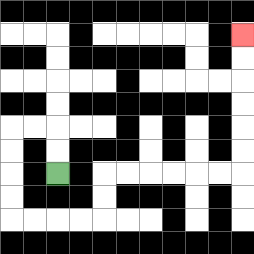{'start': '[2, 7]', 'end': '[10, 1]', 'path_directions': 'U,U,L,L,D,D,D,D,R,R,R,R,U,U,R,R,R,R,R,R,U,U,U,U,U,U', 'path_coordinates': '[[2, 7], [2, 6], [2, 5], [1, 5], [0, 5], [0, 6], [0, 7], [0, 8], [0, 9], [1, 9], [2, 9], [3, 9], [4, 9], [4, 8], [4, 7], [5, 7], [6, 7], [7, 7], [8, 7], [9, 7], [10, 7], [10, 6], [10, 5], [10, 4], [10, 3], [10, 2], [10, 1]]'}